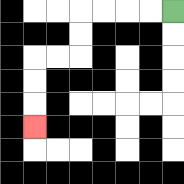{'start': '[7, 0]', 'end': '[1, 5]', 'path_directions': 'L,L,L,L,D,D,L,L,D,D,D', 'path_coordinates': '[[7, 0], [6, 0], [5, 0], [4, 0], [3, 0], [3, 1], [3, 2], [2, 2], [1, 2], [1, 3], [1, 4], [1, 5]]'}